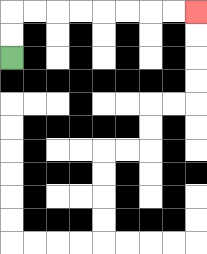{'start': '[0, 2]', 'end': '[8, 0]', 'path_directions': 'U,U,R,R,R,R,R,R,R,R', 'path_coordinates': '[[0, 2], [0, 1], [0, 0], [1, 0], [2, 0], [3, 0], [4, 0], [5, 0], [6, 0], [7, 0], [8, 0]]'}